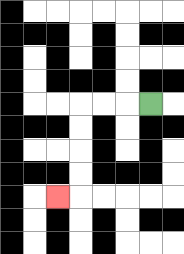{'start': '[6, 4]', 'end': '[2, 8]', 'path_directions': 'L,L,L,D,D,D,D,L', 'path_coordinates': '[[6, 4], [5, 4], [4, 4], [3, 4], [3, 5], [3, 6], [3, 7], [3, 8], [2, 8]]'}